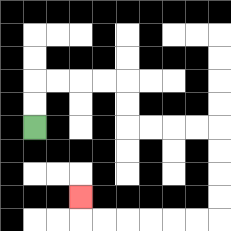{'start': '[1, 5]', 'end': '[3, 8]', 'path_directions': 'U,U,R,R,R,R,D,D,R,R,R,R,D,D,D,D,L,L,L,L,L,L,U', 'path_coordinates': '[[1, 5], [1, 4], [1, 3], [2, 3], [3, 3], [4, 3], [5, 3], [5, 4], [5, 5], [6, 5], [7, 5], [8, 5], [9, 5], [9, 6], [9, 7], [9, 8], [9, 9], [8, 9], [7, 9], [6, 9], [5, 9], [4, 9], [3, 9], [3, 8]]'}